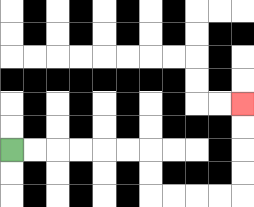{'start': '[0, 6]', 'end': '[10, 4]', 'path_directions': 'R,R,R,R,R,R,D,D,R,R,R,R,U,U,U,U', 'path_coordinates': '[[0, 6], [1, 6], [2, 6], [3, 6], [4, 6], [5, 6], [6, 6], [6, 7], [6, 8], [7, 8], [8, 8], [9, 8], [10, 8], [10, 7], [10, 6], [10, 5], [10, 4]]'}